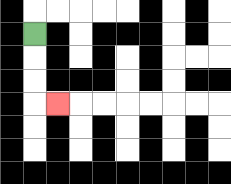{'start': '[1, 1]', 'end': '[2, 4]', 'path_directions': 'D,D,D,R', 'path_coordinates': '[[1, 1], [1, 2], [1, 3], [1, 4], [2, 4]]'}